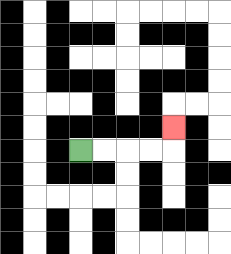{'start': '[3, 6]', 'end': '[7, 5]', 'path_directions': 'R,R,R,R,U', 'path_coordinates': '[[3, 6], [4, 6], [5, 6], [6, 6], [7, 6], [7, 5]]'}